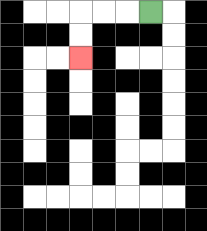{'start': '[6, 0]', 'end': '[3, 2]', 'path_directions': 'L,L,L,D,D', 'path_coordinates': '[[6, 0], [5, 0], [4, 0], [3, 0], [3, 1], [3, 2]]'}